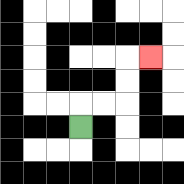{'start': '[3, 5]', 'end': '[6, 2]', 'path_directions': 'U,R,R,U,U,R', 'path_coordinates': '[[3, 5], [3, 4], [4, 4], [5, 4], [5, 3], [5, 2], [6, 2]]'}